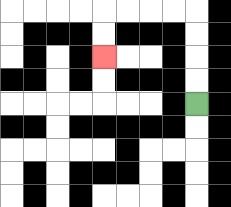{'start': '[8, 4]', 'end': '[4, 2]', 'path_directions': 'U,U,U,U,L,L,L,L,D,D', 'path_coordinates': '[[8, 4], [8, 3], [8, 2], [8, 1], [8, 0], [7, 0], [6, 0], [5, 0], [4, 0], [4, 1], [4, 2]]'}